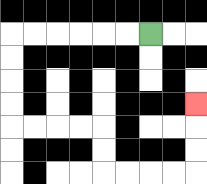{'start': '[6, 1]', 'end': '[8, 4]', 'path_directions': 'L,L,L,L,L,L,D,D,D,D,R,R,R,R,D,D,R,R,R,R,U,U,U', 'path_coordinates': '[[6, 1], [5, 1], [4, 1], [3, 1], [2, 1], [1, 1], [0, 1], [0, 2], [0, 3], [0, 4], [0, 5], [1, 5], [2, 5], [3, 5], [4, 5], [4, 6], [4, 7], [5, 7], [6, 7], [7, 7], [8, 7], [8, 6], [8, 5], [8, 4]]'}